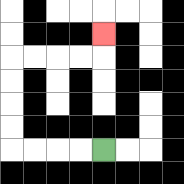{'start': '[4, 6]', 'end': '[4, 1]', 'path_directions': 'L,L,L,L,U,U,U,U,R,R,R,R,U', 'path_coordinates': '[[4, 6], [3, 6], [2, 6], [1, 6], [0, 6], [0, 5], [0, 4], [0, 3], [0, 2], [1, 2], [2, 2], [3, 2], [4, 2], [4, 1]]'}